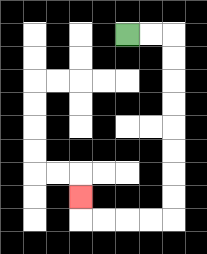{'start': '[5, 1]', 'end': '[3, 8]', 'path_directions': 'R,R,D,D,D,D,D,D,D,D,L,L,L,L,U', 'path_coordinates': '[[5, 1], [6, 1], [7, 1], [7, 2], [7, 3], [7, 4], [7, 5], [7, 6], [7, 7], [7, 8], [7, 9], [6, 9], [5, 9], [4, 9], [3, 9], [3, 8]]'}